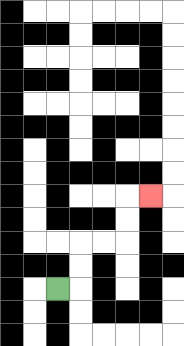{'start': '[2, 12]', 'end': '[6, 8]', 'path_directions': 'R,U,U,R,R,U,U,R', 'path_coordinates': '[[2, 12], [3, 12], [3, 11], [3, 10], [4, 10], [5, 10], [5, 9], [5, 8], [6, 8]]'}